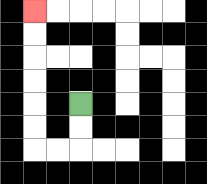{'start': '[3, 4]', 'end': '[1, 0]', 'path_directions': 'D,D,L,L,U,U,U,U,U,U', 'path_coordinates': '[[3, 4], [3, 5], [3, 6], [2, 6], [1, 6], [1, 5], [1, 4], [1, 3], [1, 2], [1, 1], [1, 0]]'}